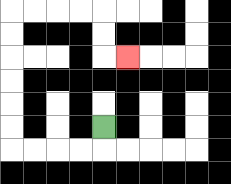{'start': '[4, 5]', 'end': '[5, 2]', 'path_directions': 'D,L,L,L,L,U,U,U,U,U,U,R,R,R,R,D,D,R', 'path_coordinates': '[[4, 5], [4, 6], [3, 6], [2, 6], [1, 6], [0, 6], [0, 5], [0, 4], [0, 3], [0, 2], [0, 1], [0, 0], [1, 0], [2, 0], [3, 0], [4, 0], [4, 1], [4, 2], [5, 2]]'}